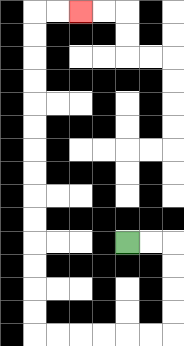{'start': '[5, 10]', 'end': '[3, 0]', 'path_directions': 'R,R,D,D,D,D,L,L,L,L,L,L,U,U,U,U,U,U,U,U,U,U,U,U,U,U,R,R', 'path_coordinates': '[[5, 10], [6, 10], [7, 10], [7, 11], [7, 12], [7, 13], [7, 14], [6, 14], [5, 14], [4, 14], [3, 14], [2, 14], [1, 14], [1, 13], [1, 12], [1, 11], [1, 10], [1, 9], [1, 8], [1, 7], [1, 6], [1, 5], [1, 4], [1, 3], [1, 2], [1, 1], [1, 0], [2, 0], [3, 0]]'}